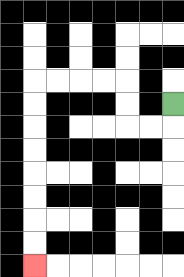{'start': '[7, 4]', 'end': '[1, 11]', 'path_directions': 'D,L,L,U,U,L,L,L,L,D,D,D,D,D,D,D,D', 'path_coordinates': '[[7, 4], [7, 5], [6, 5], [5, 5], [5, 4], [5, 3], [4, 3], [3, 3], [2, 3], [1, 3], [1, 4], [1, 5], [1, 6], [1, 7], [1, 8], [1, 9], [1, 10], [1, 11]]'}